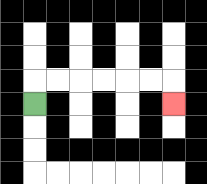{'start': '[1, 4]', 'end': '[7, 4]', 'path_directions': 'U,R,R,R,R,R,R,D', 'path_coordinates': '[[1, 4], [1, 3], [2, 3], [3, 3], [4, 3], [5, 3], [6, 3], [7, 3], [7, 4]]'}